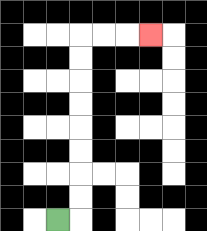{'start': '[2, 9]', 'end': '[6, 1]', 'path_directions': 'R,U,U,U,U,U,U,U,U,R,R,R', 'path_coordinates': '[[2, 9], [3, 9], [3, 8], [3, 7], [3, 6], [3, 5], [3, 4], [3, 3], [3, 2], [3, 1], [4, 1], [5, 1], [6, 1]]'}